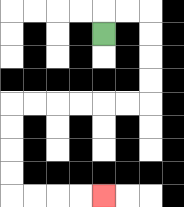{'start': '[4, 1]', 'end': '[4, 8]', 'path_directions': 'U,R,R,D,D,D,D,L,L,L,L,L,L,D,D,D,D,R,R,R,R', 'path_coordinates': '[[4, 1], [4, 0], [5, 0], [6, 0], [6, 1], [6, 2], [6, 3], [6, 4], [5, 4], [4, 4], [3, 4], [2, 4], [1, 4], [0, 4], [0, 5], [0, 6], [0, 7], [0, 8], [1, 8], [2, 8], [3, 8], [4, 8]]'}